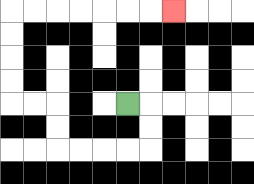{'start': '[5, 4]', 'end': '[7, 0]', 'path_directions': 'R,D,D,L,L,L,L,U,U,L,L,U,U,U,U,R,R,R,R,R,R,R', 'path_coordinates': '[[5, 4], [6, 4], [6, 5], [6, 6], [5, 6], [4, 6], [3, 6], [2, 6], [2, 5], [2, 4], [1, 4], [0, 4], [0, 3], [0, 2], [0, 1], [0, 0], [1, 0], [2, 0], [3, 0], [4, 0], [5, 0], [6, 0], [7, 0]]'}